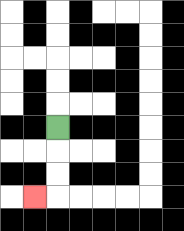{'start': '[2, 5]', 'end': '[1, 8]', 'path_directions': 'D,D,D,L', 'path_coordinates': '[[2, 5], [2, 6], [2, 7], [2, 8], [1, 8]]'}